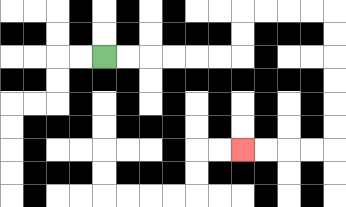{'start': '[4, 2]', 'end': '[10, 6]', 'path_directions': 'R,R,R,R,R,R,U,U,R,R,R,R,D,D,D,D,D,D,L,L,L,L', 'path_coordinates': '[[4, 2], [5, 2], [6, 2], [7, 2], [8, 2], [9, 2], [10, 2], [10, 1], [10, 0], [11, 0], [12, 0], [13, 0], [14, 0], [14, 1], [14, 2], [14, 3], [14, 4], [14, 5], [14, 6], [13, 6], [12, 6], [11, 6], [10, 6]]'}